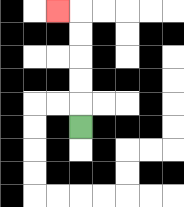{'start': '[3, 5]', 'end': '[2, 0]', 'path_directions': 'U,U,U,U,U,L', 'path_coordinates': '[[3, 5], [3, 4], [3, 3], [3, 2], [3, 1], [3, 0], [2, 0]]'}